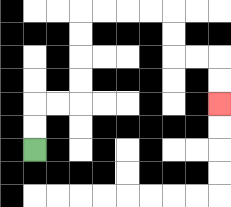{'start': '[1, 6]', 'end': '[9, 4]', 'path_directions': 'U,U,R,R,U,U,U,U,R,R,R,R,D,D,R,R,D,D', 'path_coordinates': '[[1, 6], [1, 5], [1, 4], [2, 4], [3, 4], [3, 3], [3, 2], [3, 1], [3, 0], [4, 0], [5, 0], [6, 0], [7, 0], [7, 1], [7, 2], [8, 2], [9, 2], [9, 3], [9, 4]]'}